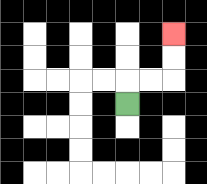{'start': '[5, 4]', 'end': '[7, 1]', 'path_directions': 'U,R,R,U,U', 'path_coordinates': '[[5, 4], [5, 3], [6, 3], [7, 3], [7, 2], [7, 1]]'}